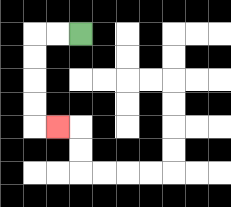{'start': '[3, 1]', 'end': '[2, 5]', 'path_directions': 'L,L,D,D,D,D,R', 'path_coordinates': '[[3, 1], [2, 1], [1, 1], [1, 2], [1, 3], [1, 4], [1, 5], [2, 5]]'}